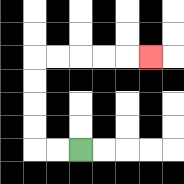{'start': '[3, 6]', 'end': '[6, 2]', 'path_directions': 'L,L,U,U,U,U,R,R,R,R,R', 'path_coordinates': '[[3, 6], [2, 6], [1, 6], [1, 5], [1, 4], [1, 3], [1, 2], [2, 2], [3, 2], [4, 2], [5, 2], [6, 2]]'}